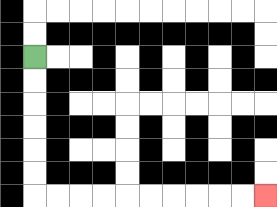{'start': '[1, 2]', 'end': '[11, 8]', 'path_directions': 'D,D,D,D,D,D,R,R,R,R,R,R,R,R,R,R', 'path_coordinates': '[[1, 2], [1, 3], [1, 4], [1, 5], [1, 6], [1, 7], [1, 8], [2, 8], [3, 8], [4, 8], [5, 8], [6, 8], [7, 8], [8, 8], [9, 8], [10, 8], [11, 8]]'}